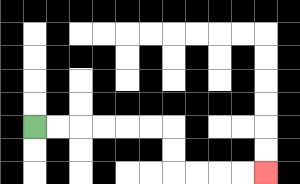{'start': '[1, 5]', 'end': '[11, 7]', 'path_directions': 'R,R,R,R,R,R,D,D,R,R,R,R', 'path_coordinates': '[[1, 5], [2, 5], [3, 5], [4, 5], [5, 5], [6, 5], [7, 5], [7, 6], [7, 7], [8, 7], [9, 7], [10, 7], [11, 7]]'}